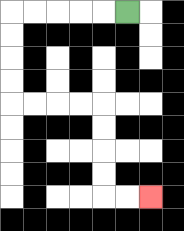{'start': '[5, 0]', 'end': '[6, 8]', 'path_directions': 'L,L,L,L,L,D,D,D,D,R,R,R,R,D,D,D,D,R,R', 'path_coordinates': '[[5, 0], [4, 0], [3, 0], [2, 0], [1, 0], [0, 0], [0, 1], [0, 2], [0, 3], [0, 4], [1, 4], [2, 4], [3, 4], [4, 4], [4, 5], [4, 6], [4, 7], [4, 8], [5, 8], [6, 8]]'}